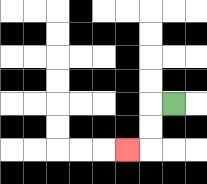{'start': '[7, 4]', 'end': '[5, 6]', 'path_directions': 'L,D,D,L', 'path_coordinates': '[[7, 4], [6, 4], [6, 5], [6, 6], [5, 6]]'}